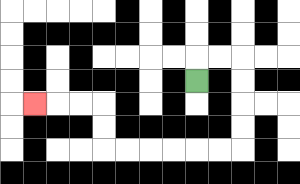{'start': '[8, 3]', 'end': '[1, 4]', 'path_directions': 'U,R,R,D,D,D,D,L,L,L,L,L,L,U,U,L,L,L', 'path_coordinates': '[[8, 3], [8, 2], [9, 2], [10, 2], [10, 3], [10, 4], [10, 5], [10, 6], [9, 6], [8, 6], [7, 6], [6, 6], [5, 6], [4, 6], [4, 5], [4, 4], [3, 4], [2, 4], [1, 4]]'}